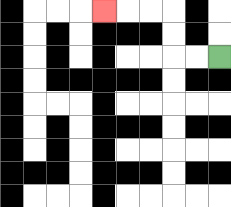{'start': '[9, 2]', 'end': '[4, 0]', 'path_directions': 'L,L,U,U,L,L,L', 'path_coordinates': '[[9, 2], [8, 2], [7, 2], [7, 1], [7, 0], [6, 0], [5, 0], [4, 0]]'}